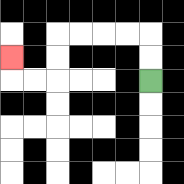{'start': '[6, 3]', 'end': '[0, 2]', 'path_directions': 'U,U,L,L,L,L,D,D,L,L,U', 'path_coordinates': '[[6, 3], [6, 2], [6, 1], [5, 1], [4, 1], [3, 1], [2, 1], [2, 2], [2, 3], [1, 3], [0, 3], [0, 2]]'}